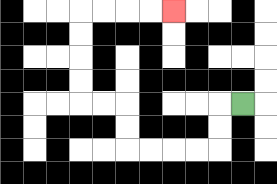{'start': '[10, 4]', 'end': '[7, 0]', 'path_directions': 'L,D,D,L,L,L,L,U,U,L,L,U,U,U,U,R,R,R,R', 'path_coordinates': '[[10, 4], [9, 4], [9, 5], [9, 6], [8, 6], [7, 6], [6, 6], [5, 6], [5, 5], [5, 4], [4, 4], [3, 4], [3, 3], [3, 2], [3, 1], [3, 0], [4, 0], [5, 0], [6, 0], [7, 0]]'}